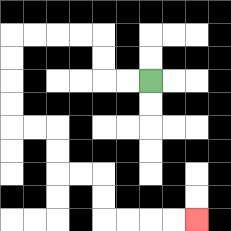{'start': '[6, 3]', 'end': '[8, 9]', 'path_directions': 'L,L,U,U,L,L,L,L,D,D,D,D,R,R,D,D,R,R,D,D,R,R,R,R', 'path_coordinates': '[[6, 3], [5, 3], [4, 3], [4, 2], [4, 1], [3, 1], [2, 1], [1, 1], [0, 1], [0, 2], [0, 3], [0, 4], [0, 5], [1, 5], [2, 5], [2, 6], [2, 7], [3, 7], [4, 7], [4, 8], [4, 9], [5, 9], [6, 9], [7, 9], [8, 9]]'}